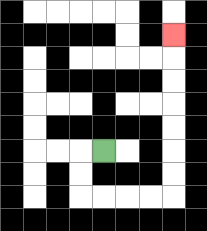{'start': '[4, 6]', 'end': '[7, 1]', 'path_directions': 'L,D,D,R,R,R,R,U,U,U,U,U,U,U', 'path_coordinates': '[[4, 6], [3, 6], [3, 7], [3, 8], [4, 8], [5, 8], [6, 8], [7, 8], [7, 7], [7, 6], [7, 5], [7, 4], [7, 3], [7, 2], [7, 1]]'}